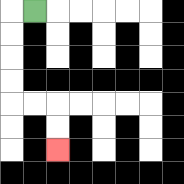{'start': '[1, 0]', 'end': '[2, 6]', 'path_directions': 'L,D,D,D,D,R,R,D,D', 'path_coordinates': '[[1, 0], [0, 0], [0, 1], [0, 2], [0, 3], [0, 4], [1, 4], [2, 4], [2, 5], [2, 6]]'}